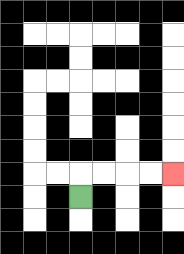{'start': '[3, 8]', 'end': '[7, 7]', 'path_directions': 'U,R,R,R,R', 'path_coordinates': '[[3, 8], [3, 7], [4, 7], [5, 7], [6, 7], [7, 7]]'}